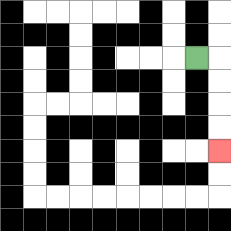{'start': '[8, 2]', 'end': '[9, 6]', 'path_directions': 'R,D,D,D,D', 'path_coordinates': '[[8, 2], [9, 2], [9, 3], [9, 4], [9, 5], [9, 6]]'}